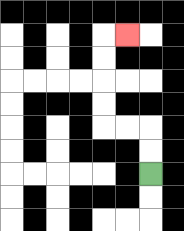{'start': '[6, 7]', 'end': '[5, 1]', 'path_directions': 'U,U,L,L,U,U,U,U,R', 'path_coordinates': '[[6, 7], [6, 6], [6, 5], [5, 5], [4, 5], [4, 4], [4, 3], [4, 2], [4, 1], [5, 1]]'}